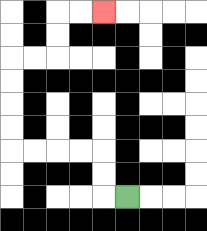{'start': '[5, 8]', 'end': '[4, 0]', 'path_directions': 'L,U,U,L,L,L,L,U,U,U,U,R,R,U,U,R,R', 'path_coordinates': '[[5, 8], [4, 8], [4, 7], [4, 6], [3, 6], [2, 6], [1, 6], [0, 6], [0, 5], [0, 4], [0, 3], [0, 2], [1, 2], [2, 2], [2, 1], [2, 0], [3, 0], [4, 0]]'}